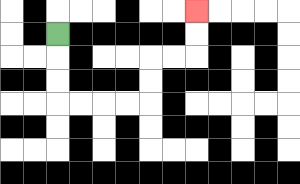{'start': '[2, 1]', 'end': '[8, 0]', 'path_directions': 'D,D,D,R,R,R,R,U,U,R,R,U,U', 'path_coordinates': '[[2, 1], [2, 2], [2, 3], [2, 4], [3, 4], [4, 4], [5, 4], [6, 4], [6, 3], [6, 2], [7, 2], [8, 2], [8, 1], [8, 0]]'}